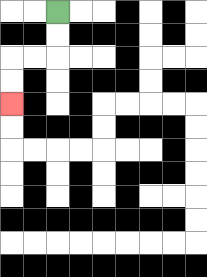{'start': '[2, 0]', 'end': '[0, 4]', 'path_directions': 'D,D,L,L,D,D', 'path_coordinates': '[[2, 0], [2, 1], [2, 2], [1, 2], [0, 2], [0, 3], [0, 4]]'}